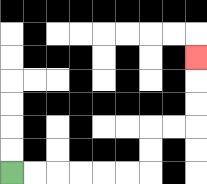{'start': '[0, 7]', 'end': '[8, 2]', 'path_directions': 'R,R,R,R,R,R,U,U,R,R,U,U,U', 'path_coordinates': '[[0, 7], [1, 7], [2, 7], [3, 7], [4, 7], [5, 7], [6, 7], [6, 6], [6, 5], [7, 5], [8, 5], [8, 4], [8, 3], [8, 2]]'}